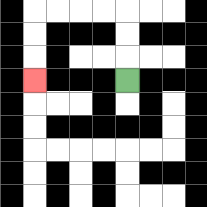{'start': '[5, 3]', 'end': '[1, 3]', 'path_directions': 'U,U,U,L,L,L,L,D,D,D', 'path_coordinates': '[[5, 3], [5, 2], [5, 1], [5, 0], [4, 0], [3, 0], [2, 0], [1, 0], [1, 1], [1, 2], [1, 3]]'}